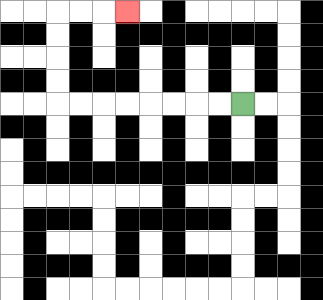{'start': '[10, 4]', 'end': '[5, 0]', 'path_directions': 'L,L,L,L,L,L,L,L,U,U,U,U,R,R,R', 'path_coordinates': '[[10, 4], [9, 4], [8, 4], [7, 4], [6, 4], [5, 4], [4, 4], [3, 4], [2, 4], [2, 3], [2, 2], [2, 1], [2, 0], [3, 0], [4, 0], [5, 0]]'}